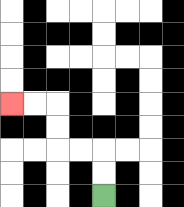{'start': '[4, 8]', 'end': '[0, 4]', 'path_directions': 'U,U,L,L,U,U,L,L', 'path_coordinates': '[[4, 8], [4, 7], [4, 6], [3, 6], [2, 6], [2, 5], [2, 4], [1, 4], [0, 4]]'}